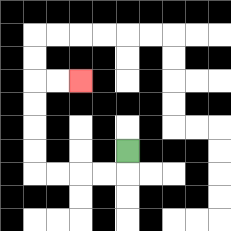{'start': '[5, 6]', 'end': '[3, 3]', 'path_directions': 'D,L,L,L,L,U,U,U,U,R,R', 'path_coordinates': '[[5, 6], [5, 7], [4, 7], [3, 7], [2, 7], [1, 7], [1, 6], [1, 5], [1, 4], [1, 3], [2, 3], [3, 3]]'}